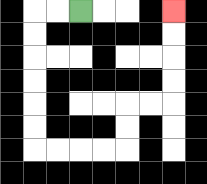{'start': '[3, 0]', 'end': '[7, 0]', 'path_directions': 'L,L,D,D,D,D,D,D,R,R,R,R,U,U,R,R,U,U,U,U', 'path_coordinates': '[[3, 0], [2, 0], [1, 0], [1, 1], [1, 2], [1, 3], [1, 4], [1, 5], [1, 6], [2, 6], [3, 6], [4, 6], [5, 6], [5, 5], [5, 4], [6, 4], [7, 4], [7, 3], [7, 2], [7, 1], [7, 0]]'}